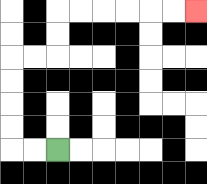{'start': '[2, 6]', 'end': '[8, 0]', 'path_directions': 'L,L,U,U,U,U,R,R,U,U,R,R,R,R,R,R', 'path_coordinates': '[[2, 6], [1, 6], [0, 6], [0, 5], [0, 4], [0, 3], [0, 2], [1, 2], [2, 2], [2, 1], [2, 0], [3, 0], [4, 0], [5, 0], [6, 0], [7, 0], [8, 0]]'}